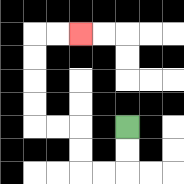{'start': '[5, 5]', 'end': '[3, 1]', 'path_directions': 'D,D,L,L,U,U,L,L,U,U,U,U,R,R', 'path_coordinates': '[[5, 5], [5, 6], [5, 7], [4, 7], [3, 7], [3, 6], [3, 5], [2, 5], [1, 5], [1, 4], [1, 3], [1, 2], [1, 1], [2, 1], [3, 1]]'}